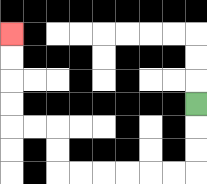{'start': '[8, 4]', 'end': '[0, 1]', 'path_directions': 'D,D,D,L,L,L,L,L,L,U,U,L,L,U,U,U,U', 'path_coordinates': '[[8, 4], [8, 5], [8, 6], [8, 7], [7, 7], [6, 7], [5, 7], [4, 7], [3, 7], [2, 7], [2, 6], [2, 5], [1, 5], [0, 5], [0, 4], [0, 3], [0, 2], [0, 1]]'}